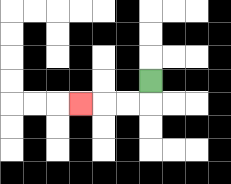{'start': '[6, 3]', 'end': '[3, 4]', 'path_directions': 'D,L,L,L', 'path_coordinates': '[[6, 3], [6, 4], [5, 4], [4, 4], [3, 4]]'}